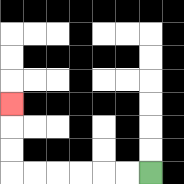{'start': '[6, 7]', 'end': '[0, 4]', 'path_directions': 'L,L,L,L,L,L,U,U,U', 'path_coordinates': '[[6, 7], [5, 7], [4, 7], [3, 7], [2, 7], [1, 7], [0, 7], [0, 6], [0, 5], [0, 4]]'}